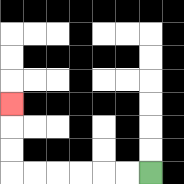{'start': '[6, 7]', 'end': '[0, 4]', 'path_directions': 'L,L,L,L,L,L,U,U,U', 'path_coordinates': '[[6, 7], [5, 7], [4, 7], [3, 7], [2, 7], [1, 7], [0, 7], [0, 6], [0, 5], [0, 4]]'}